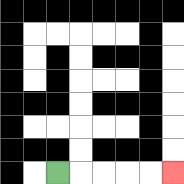{'start': '[2, 7]', 'end': '[7, 7]', 'path_directions': 'R,R,R,R,R', 'path_coordinates': '[[2, 7], [3, 7], [4, 7], [5, 7], [6, 7], [7, 7]]'}